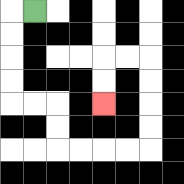{'start': '[1, 0]', 'end': '[4, 4]', 'path_directions': 'L,D,D,D,D,R,R,D,D,R,R,R,R,U,U,U,U,L,L,D,D', 'path_coordinates': '[[1, 0], [0, 0], [0, 1], [0, 2], [0, 3], [0, 4], [1, 4], [2, 4], [2, 5], [2, 6], [3, 6], [4, 6], [5, 6], [6, 6], [6, 5], [6, 4], [6, 3], [6, 2], [5, 2], [4, 2], [4, 3], [4, 4]]'}